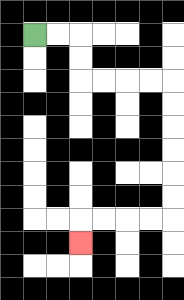{'start': '[1, 1]', 'end': '[3, 10]', 'path_directions': 'R,R,D,D,R,R,R,R,D,D,D,D,D,D,L,L,L,L,D', 'path_coordinates': '[[1, 1], [2, 1], [3, 1], [3, 2], [3, 3], [4, 3], [5, 3], [6, 3], [7, 3], [7, 4], [7, 5], [7, 6], [7, 7], [7, 8], [7, 9], [6, 9], [5, 9], [4, 9], [3, 9], [3, 10]]'}